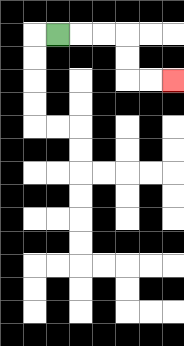{'start': '[2, 1]', 'end': '[7, 3]', 'path_directions': 'R,R,R,D,D,R,R', 'path_coordinates': '[[2, 1], [3, 1], [4, 1], [5, 1], [5, 2], [5, 3], [6, 3], [7, 3]]'}